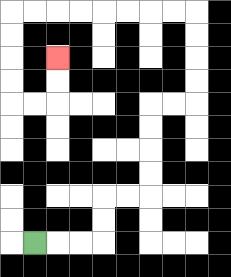{'start': '[1, 10]', 'end': '[2, 2]', 'path_directions': 'R,R,R,U,U,R,R,U,U,U,U,R,R,U,U,U,U,L,L,L,L,L,L,L,L,D,D,D,D,R,R,U,U', 'path_coordinates': '[[1, 10], [2, 10], [3, 10], [4, 10], [4, 9], [4, 8], [5, 8], [6, 8], [6, 7], [6, 6], [6, 5], [6, 4], [7, 4], [8, 4], [8, 3], [8, 2], [8, 1], [8, 0], [7, 0], [6, 0], [5, 0], [4, 0], [3, 0], [2, 0], [1, 0], [0, 0], [0, 1], [0, 2], [0, 3], [0, 4], [1, 4], [2, 4], [2, 3], [2, 2]]'}